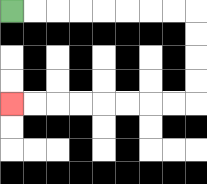{'start': '[0, 0]', 'end': '[0, 4]', 'path_directions': 'R,R,R,R,R,R,R,R,D,D,D,D,L,L,L,L,L,L,L,L', 'path_coordinates': '[[0, 0], [1, 0], [2, 0], [3, 0], [4, 0], [5, 0], [6, 0], [7, 0], [8, 0], [8, 1], [8, 2], [8, 3], [8, 4], [7, 4], [6, 4], [5, 4], [4, 4], [3, 4], [2, 4], [1, 4], [0, 4]]'}